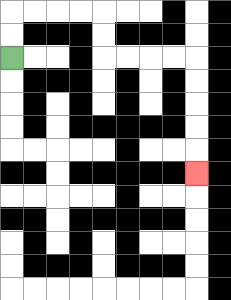{'start': '[0, 2]', 'end': '[8, 7]', 'path_directions': 'U,U,R,R,R,R,D,D,R,R,R,R,D,D,D,D,D', 'path_coordinates': '[[0, 2], [0, 1], [0, 0], [1, 0], [2, 0], [3, 0], [4, 0], [4, 1], [4, 2], [5, 2], [6, 2], [7, 2], [8, 2], [8, 3], [8, 4], [8, 5], [8, 6], [8, 7]]'}